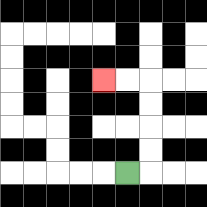{'start': '[5, 7]', 'end': '[4, 3]', 'path_directions': 'R,U,U,U,U,L,L', 'path_coordinates': '[[5, 7], [6, 7], [6, 6], [6, 5], [6, 4], [6, 3], [5, 3], [4, 3]]'}